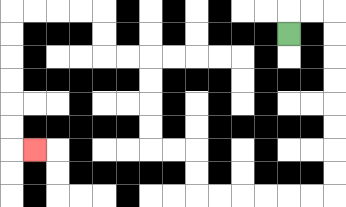{'start': '[12, 1]', 'end': '[1, 6]', 'path_directions': 'U,R,R,D,D,D,D,D,D,D,D,L,L,L,L,L,L,U,U,L,L,U,U,U,U,L,L,U,U,L,L,L,L,D,D,D,D,D,D,R', 'path_coordinates': '[[12, 1], [12, 0], [13, 0], [14, 0], [14, 1], [14, 2], [14, 3], [14, 4], [14, 5], [14, 6], [14, 7], [14, 8], [13, 8], [12, 8], [11, 8], [10, 8], [9, 8], [8, 8], [8, 7], [8, 6], [7, 6], [6, 6], [6, 5], [6, 4], [6, 3], [6, 2], [5, 2], [4, 2], [4, 1], [4, 0], [3, 0], [2, 0], [1, 0], [0, 0], [0, 1], [0, 2], [0, 3], [0, 4], [0, 5], [0, 6], [1, 6]]'}